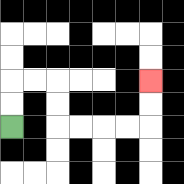{'start': '[0, 5]', 'end': '[6, 3]', 'path_directions': 'U,U,R,R,D,D,R,R,R,R,U,U', 'path_coordinates': '[[0, 5], [0, 4], [0, 3], [1, 3], [2, 3], [2, 4], [2, 5], [3, 5], [4, 5], [5, 5], [6, 5], [6, 4], [6, 3]]'}